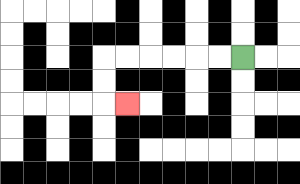{'start': '[10, 2]', 'end': '[5, 4]', 'path_directions': 'L,L,L,L,L,L,D,D,R', 'path_coordinates': '[[10, 2], [9, 2], [8, 2], [7, 2], [6, 2], [5, 2], [4, 2], [4, 3], [4, 4], [5, 4]]'}